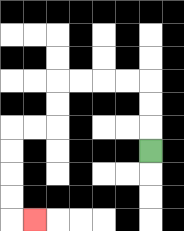{'start': '[6, 6]', 'end': '[1, 9]', 'path_directions': 'U,U,U,L,L,L,L,D,D,L,L,D,D,D,D,R', 'path_coordinates': '[[6, 6], [6, 5], [6, 4], [6, 3], [5, 3], [4, 3], [3, 3], [2, 3], [2, 4], [2, 5], [1, 5], [0, 5], [0, 6], [0, 7], [0, 8], [0, 9], [1, 9]]'}